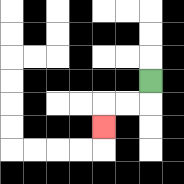{'start': '[6, 3]', 'end': '[4, 5]', 'path_directions': 'D,L,L,D', 'path_coordinates': '[[6, 3], [6, 4], [5, 4], [4, 4], [4, 5]]'}